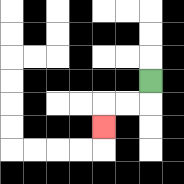{'start': '[6, 3]', 'end': '[4, 5]', 'path_directions': 'D,L,L,D', 'path_coordinates': '[[6, 3], [6, 4], [5, 4], [4, 4], [4, 5]]'}